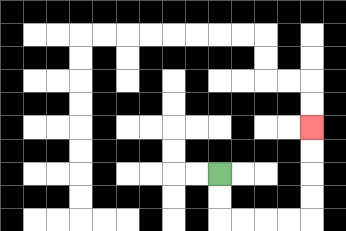{'start': '[9, 7]', 'end': '[13, 5]', 'path_directions': 'D,D,R,R,R,R,U,U,U,U', 'path_coordinates': '[[9, 7], [9, 8], [9, 9], [10, 9], [11, 9], [12, 9], [13, 9], [13, 8], [13, 7], [13, 6], [13, 5]]'}